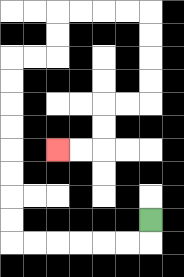{'start': '[6, 9]', 'end': '[2, 6]', 'path_directions': 'D,L,L,L,L,L,L,U,U,U,U,U,U,U,U,R,R,U,U,R,R,R,R,D,D,D,D,L,L,D,D,L,L', 'path_coordinates': '[[6, 9], [6, 10], [5, 10], [4, 10], [3, 10], [2, 10], [1, 10], [0, 10], [0, 9], [0, 8], [0, 7], [0, 6], [0, 5], [0, 4], [0, 3], [0, 2], [1, 2], [2, 2], [2, 1], [2, 0], [3, 0], [4, 0], [5, 0], [6, 0], [6, 1], [6, 2], [6, 3], [6, 4], [5, 4], [4, 4], [4, 5], [4, 6], [3, 6], [2, 6]]'}